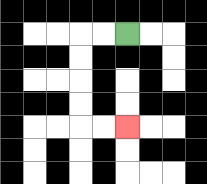{'start': '[5, 1]', 'end': '[5, 5]', 'path_directions': 'L,L,D,D,D,D,R,R', 'path_coordinates': '[[5, 1], [4, 1], [3, 1], [3, 2], [3, 3], [3, 4], [3, 5], [4, 5], [5, 5]]'}